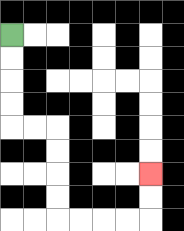{'start': '[0, 1]', 'end': '[6, 7]', 'path_directions': 'D,D,D,D,R,R,D,D,D,D,R,R,R,R,U,U', 'path_coordinates': '[[0, 1], [0, 2], [0, 3], [0, 4], [0, 5], [1, 5], [2, 5], [2, 6], [2, 7], [2, 8], [2, 9], [3, 9], [4, 9], [5, 9], [6, 9], [6, 8], [6, 7]]'}